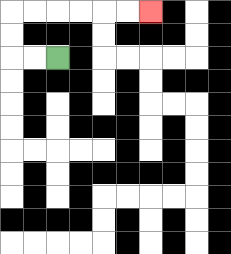{'start': '[2, 2]', 'end': '[6, 0]', 'path_directions': 'L,L,U,U,R,R,R,R,R,R', 'path_coordinates': '[[2, 2], [1, 2], [0, 2], [0, 1], [0, 0], [1, 0], [2, 0], [3, 0], [4, 0], [5, 0], [6, 0]]'}